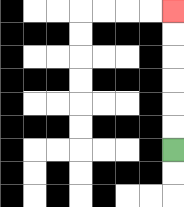{'start': '[7, 6]', 'end': '[7, 0]', 'path_directions': 'U,U,U,U,U,U', 'path_coordinates': '[[7, 6], [7, 5], [7, 4], [7, 3], [7, 2], [7, 1], [7, 0]]'}